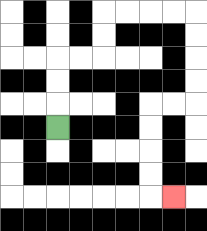{'start': '[2, 5]', 'end': '[7, 8]', 'path_directions': 'U,U,U,R,R,U,U,R,R,R,R,D,D,D,D,L,L,D,D,D,D,R', 'path_coordinates': '[[2, 5], [2, 4], [2, 3], [2, 2], [3, 2], [4, 2], [4, 1], [4, 0], [5, 0], [6, 0], [7, 0], [8, 0], [8, 1], [8, 2], [8, 3], [8, 4], [7, 4], [6, 4], [6, 5], [6, 6], [6, 7], [6, 8], [7, 8]]'}